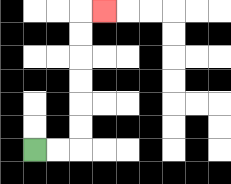{'start': '[1, 6]', 'end': '[4, 0]', 'path_directions': 'R,R,U,U,U,U,U,U,R', 'path_coordinates': '[[1, 6], [2, 6], [3, 6], [3, 5], [3, 4], [3, 3], [3, 2], [3, 1], [3, 0], [4, 0]]'}